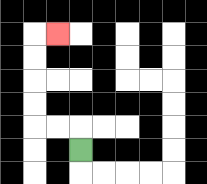{'start': '[3, 6]', 'end': '[2, 1]', 'path_directions': 'U,L,L,U,U,U,U,R', 'path_coordinates': '[[3, 6], [3, 5], [2, 5], [1, 5], [1, 4], [1, 3], [1, 2], [1, 1], [2, 1]]'}